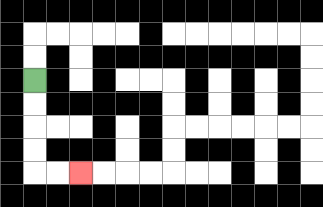{'start': '[1, 3]', 'end': '[3, 7]', 'path_directions': 'D,D,D,D,R,R', 'path_coordinates': '[[1, 3], [1, 4], [1, 5], [1, 6], [1, 7], [2, 7], [3, 7]]'}